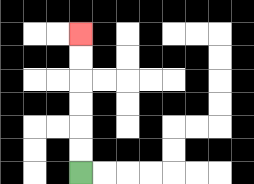{'start': '[3, 7]', 'end': '[3, 1]', 'path_directions': 'U,U,U,U,U,U', 'path_coordinates': '[[3, 7], [3, 6], [3, 5], [3, 4], [3, 3], [3, 2], [3, 1]]'}